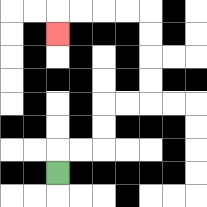{'start': '[2, 7]', 'end': '[2, 1]', 'path_directions': 'U,R,R,U,U,R,R,U,U,U,U,L,L,L,L,D', 'path_coordinates': '[[2, 7], [2, 6], [3, 6], [4, 6], [4, 5], [4, 4], [5, 4], [6, 4], [6, 3], [6, 2], [6, 1], [6, 0], [5, 0], [4, 0], [3, 0], [2, 0], [2, 1]]'}